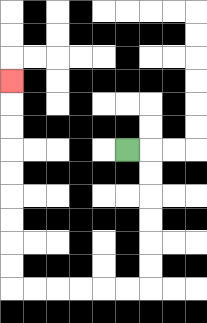{'start': '[5, 6]', 'end': '[0, 3]', 'path_directions': 'R,D,D,D,D,D,D,L,L,L,L,L,L,U,U,U,U,U,U,U,U,U', 'path_coordinates': '[[5, 6], [6, 6], [6, 7], [6, 8], [6, 9], [6, 10], [6, 11], [6, 12], [5, 12], [4, 12], [3, 12], [2, 12], [1, 12], [0, 12], [0, 11], [0, 10], [0, 9], [0, 8], [0, 7], [0, 6], [0, 5], [0, 4], [0, 3]]'}